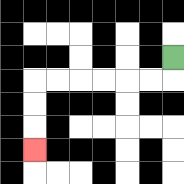{'start': '[7, 2]', 'end': '[1, 6]', 'path_directions': 'D,L,L,L,L,L,L,D,D,D', 'path_coordinates': '[[7, 2], [7, 3], [6, 3], [5, 3], [4, 3], [3, 3], [2, 3], [1, 3], [1, 4], [1, 5], [1, 6]]'}